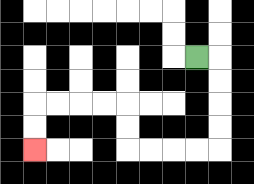{'start': '[8, 2]', 'end': '[1, 6]', 'path_directions': 'R,D,D,D,D,L,L,L,L,U,U,L,L,L,L,D,D', 'path_coordinates': '[[8, 2], [9, 2], [9, 3], [9, 4], [9, 5], [9, 6], [8, 6], [7, 6], [6, 6], [5, 6], [5, 5], [5, 4], [4, 4], [3, 4], [2, 4], [1, 4], [1, 5], [1, 6]]'}